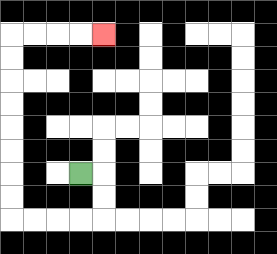{'start': '[3, 7]', 'end': '[4, 1]', 'path_directions': 'R,D,D,L,L,L,L,U,U,U,U,U,U,U,U,R,R,R,R', 'path_coordinates': '[[3, 7], [4, 7], [4, 8], [4, 9], [3, 9], [2, 9], [1, 9], [0, 9], [0, 8], [0, 7], [0, 6], [0, 5], [0, 4], [0, 3], [0, 2], [0, 1], [1, 1], [2, 1], [3, 1], [4, 1]]'}